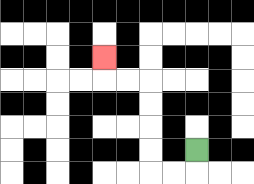{'start': '[8, 6]', 'end': '[4, 2]', 'path_directions': 'D,L,L,U,U,U,U,L,L,U', 'path_coordinates': '[[8, 6], [8, 7], [7, 7], [6, 7], [6, 6], [6, 5], [6, 4], [6, 3], [5, 3], [4, 3], [4, 2]]'}